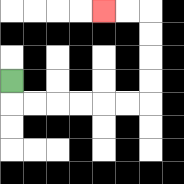{'start': '[0, 3]', 'end': '[4, 0]', 'path_directions': 'D,R,R,R,R,R,R,U,U,U,U,L,L', 'path_coordinates': '[[0, 3], [0, 4], [1, 4], [2, 4], [3, 4], [4, 4], [5, 4], [6, 4], [6, 3], [6, 2], [6, 1], [6, 0], [5, 0], [4, 0]]'}